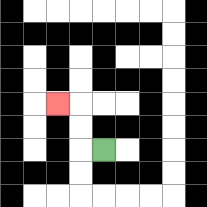{'start': '[4, 6]', 'end': '[2, 4]', 'path_directions': 'L,U,U,L', 'path_coordinates': '[[4, 6], [3, 6], [3, 5], [3, 4], [2, 4]]'}